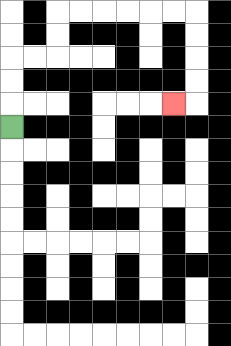{'start': '[0, 5]', 'end': '[7, 4]', 'path_directions': 'U,U,U,R,R,U,U,R,R,R,R,R,R,D,D,D,D,L', 'path_coordinates': '[[0, 5], [0, 4], [0, 3], [0, 2], [1, 2], [2, 2], [2, 1], [2, 0], [3, 0], [4, 0], [5, 0], [6, 0], [7, 0], [8, 0], [8, 1], [8, 2], [8, 3], [8, 4], [7, 4]]'}